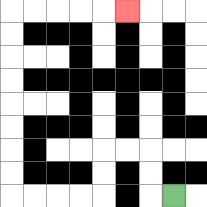{'start': '[7, 8]', 'end': '[5, 0]', 'path_directions': 'L,U,U,L,L,D,D,L,L,L,L,U,U,U,U,U,U,U,U,R,R,R,R,R', 'path_coordinates': '[[7, 8], [6, 8], [6, 7], [6, 6], [5, 6], [4, 6], [4, 7], [4, 8], [3, 8], [2, 8], [1, 8], [0, 8], [0, 7], [0, 6], [0, 5], [0, 4], [0, 3], [0, 2], [0, 1], [0, 0], [1, 0], [2, 0], [3, 0], [4, 0], [5, 0]]'}